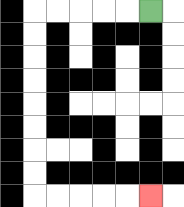{'start': '[6, 0]', 'end': '[6, 8]', 'path_directions': 'L,L,L,L,L,D,D,D,D,D,D,D,D,R,R,R,R,R', 'path_coordinates': '[[6, 0], [5, 0], [4, 0], [3, 0], [2, 0], [1, 0], [1, 1], [1, 2], [1, 3], [1, 4], [1, 5], [1, 6], [1, 7], [1, 8], [2, 8], [3, 8], [4, 8], [5, 8], [6, 8]]'}